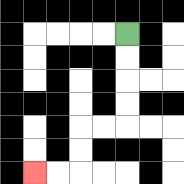{'start': '[5, 1]', 'end': '[1, 7]', 'path_directions': 'D,D,D,D,L,L,D,D,L,L', 'path_coordinates': '[[5, 1], [5, 2], [5, 3], [5, 4], [5, 5], [4, 5], [3, 5], [3, 6], [3, 7], [2, 7], [1, 7]]'}